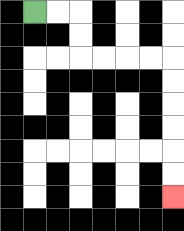{'start': '[1, 0]', 'end': '[7, 8]', 'path_directions': 'R,R,D,D,R,R,R,R,D,D,D,D,D,D', 'path_coordinates': '[[1, 0], [2, 0], [3, 0], [3, 1], [3, 2], [4, 2], [5, 2], [6, 2], [7, 2], [7, 3], [7, 4], [7, 5], [7, 6], [7, 7], [7, 8]]'}